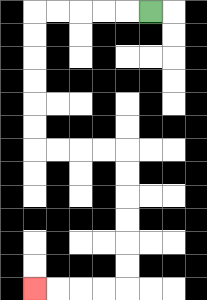{'start': '[6, 0]', 'end': '[1, 12]', 'path_directions': 'L,L,L,L,L,D,D,D,D,D,D,R,R,R,R,D,D,D,D,D,D,L,L,L,L', 'path_coordinates': '[[6, 0], [5, 0], [4, 0], [3, 0], [2, 0], [1, 0], [1, 1], [1, 2], [1, 3], [1, 4], [1, 5], [1, 6], [2, 6], [3, 6], [4, 6], [5, 6], [5, 7], [5, 8], [5, 9], [5, 10], [5, 11], [5, 12], [4, 12], [3, 12], [2, 12], [1, 12]]'}